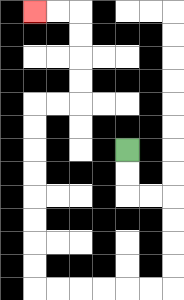{'start': '[5, 6]', 'end': '[1, 0]', 'path_directions': 'D,D,R,R,D,D,D,D,L,L,L,L,L,L,U,U,U,U,U,U,U,U,R,R,U,U,U,U,L,L', 'path_coordinates': '[[5, 6], [5, 7], [5, 8], [6, 8], [7, 8], [7, 9], [7, 10], [7, 11], [7, 12], [6, 12], [5, 12], [4, 12], [3, 12], [2, 12], [1, 12], [1, 11], [1, 10], [1, 9], [1, 8], [1, 7], [1, 6], [1, 5], [1, 4], [2, 4], [3, 4], [3, 3], [3, 2], [3, 1], [3, 0], [2, 0], [1, 0]]'}